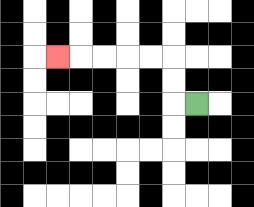{'start': '[8, 4]', 'end': '[2, 2]', 'path_directions': 'L,U,U,L,L,L,L,L', 'path_coordinates': '[[8, 4], [7, 4], [7, 3], [7, 2], [6, 2], [5, 2], [4, 2], [3, 2], [2, 2]]'}